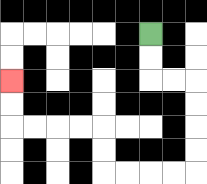{'start': '[6, 1]', 'end': '[0, 3]', 'path_directions': 'D,D,R,R,D,D,D,D,L,L,L,L,U,U,L,L,L,L,U,U', 'path_coordinates': '[[6, 1], [6, 2], [6, 3], [7, 3], [8, 3], [8, 4], [8, 5], [8, 6], [8, 7], [7, 7], [6, 7], [5, 7], [4, 7], [4, 6], [4, 5], [3, 5], [2, 5], [1, 5], [0, 5], [0, 4], [0, 3]]'}